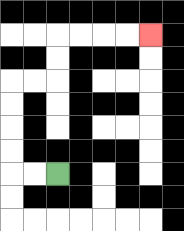{'start': '[2, 7]', 'end': '[6, 1]', 'path_directions': 'L,L,U,U,U,U,R,R,U,U,R,R,R,R', 'path_coordinates': '[[2, 7], [1, 7], [0, 7], [0, 6], [0, 5], [0, 4], [0, 3], [1, 3], [2, 3], [2, 2], [2, 1], [3, 1], [4, 1], [5, 1], [6, 1]]'}